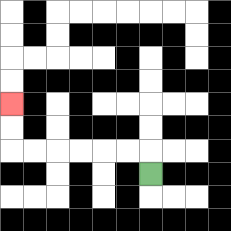{'start': '[6, 7]', 'end': '[0, 4]', 'path_directions': 'U,L,L,L,L,L,L,U,U', 'path_coordinates': '[[6, 7], [6, 6], [5, 6], [4, 6], [3, 6], [2, 6], [1, 6], [0, 6], [0, 5], [0, 4]]'}